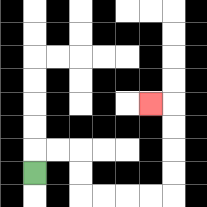{'start': '[1, 7]', 'end': '[6, 4]', 'path_directions': 'U,R,R,D,D,R,R,R,R,U,U,U,U,L', 'path_coordinates': '[[1, 7], [1, 6], [2, 6], [3, 6], [3, 7], [3, 8], [4, 8], [5, 8], [6, 8], [7, 8], [7, 7], [7, 6], [7, 5], [7, 4], [6, 4]]'}